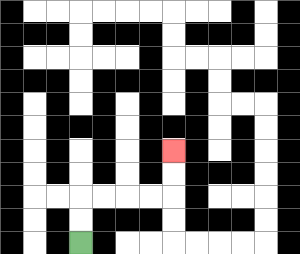{'start': '[3, 10]', 'end': '[7, 6]', 'path_directions': 'U,U,R,R,R,R,U,U', 'path_coordinates': '[[3, 10], [3, 9], [3, 8], [4, 8], [5, 8], [6, 8], [7, 8], [7, 7], [7, 6]]'}